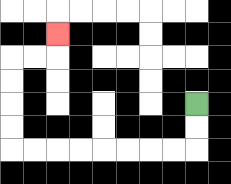{'start': '[8, 4]', 'end': '[2, 1]', 'path_directions': 'D,D,L,L,L,L,L,L,L,L,U,U,U,U,R,R,U', 'path_coordinates': '[[8, 4], [8, 5], [8, 6], [7, 6], [6, 6], [5, 6], [4, 6], [3, 6], [2, 6], [1, 6], [0, 6], [0, 5], [0, 4], [0, 3], [0, 2], [1, 2], [2, 2], [2, 1]]'}